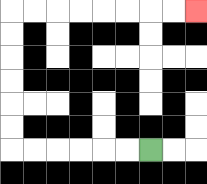{'start': '[6, 6]', 'end': '[8, 0]', 'path_directions': 'L,L,L,L,L,L,U,U,U,U,U,U,R,R,R,R,R,R,R,R', 'path_coordinates': '[[6, 6], [5, 6], [4, 6], [3, 6], [2, 6], [1, 6], [0, 6], [0, 5], [0, 4], [0, 3], [0, 2], [0, 1], [0, 0], [1, 0], [2, 0], [3, 0], [4, 0], [5, 0], [6, 0], [7, 0], [8, 0]]'}